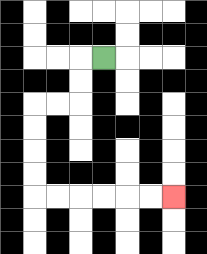{'start': '[4, 2]', 'end': '[7, 8]', 'path_directions': 'L,D,D,L,L,D,D,D,D,R,R,R,R,R,R', 'path_coordinates': '[[4, 2], [3, 2], [3, 3], [3, 4], [2, 4], [1, 4], [1, 5], [1, 6], [1, 7], [1, 8], [2, 8], [3, 8], [4, 8], [5, 8], [6, 8], [7, 8]]'}